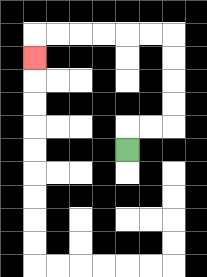{'start': '[5, 6]', 'end': '[1, 2]', 'path_directions': 'U,R,R,U,U,U,U,L,L,L,L,L,L,D', 'path_coordinates': '[[5, 6], [5, 5], [6, 5], [7, 5], [7, 4], [7, 3], [7, 2], [7, 1], [6, 1], [5, 1], [4, 1], [3, 1], [2, 1], [1, 1], [1, 2]]'}